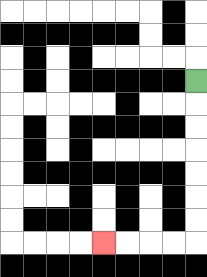{'start': '[8, 3]', 'end': '[4, 10]', 'path_directions': 'D,D,D,D,D,D,D,L,L,L,L', 'path_coordinates': '[[8, 3], [8, 4], [8, 5], [8, 6], [8, 7], [8, 8], [8, 9], [8, 10], [7, 10], [6, 10], [5, 10], [4, 10]]'}